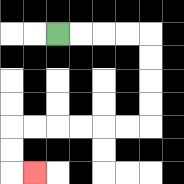{'start': '[2, 1]', 'end': '[1, 7]', 'path_directions': 'R,R,R,R,D,D,D,D,L,L,L,L,L,L,D,D,R', 'path_coordinates': '[[2, 1], [3, 1], [4, 1], [5, 1], [6, 1], [6, 2], [6, 3], [6, 4], [6, 5], [5, 5], [4, 5], [3, 5], [2, 5], [1, 5], [0, 5], [0, 6], [0, 7], [1, 7]]'}